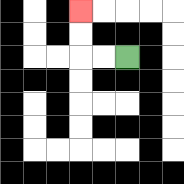{'start': '[5, 2]', 'end': '[3, 0]', 'path_directions': 'L,L,U,U', 'path_coordinates': '[[5, 2], [4, 2], [3, 2], [3, 1], [3, 0]]'}